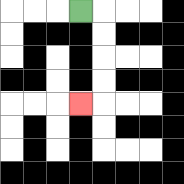{'start': '[3, 0]', 'end': '[3, 4]', 'path_directions': 'R,D,D,D,D,L', 'path_coordinates': '[[3, 0], [4, 0], [4, 1], [4, 2], [4, 3], [4, 4], [3, 4]]'}